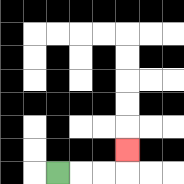{'start': '[2, 7]', 'end': '[5, 6]', 'path_directions': 'R,R,R,U', 'path_coordinates': '[[2, 7], [3, 7], [4, 7], [5, 7], [5, 6]]'}